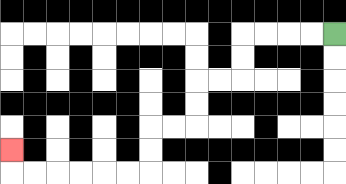{'start': '[14, 1]', 'end': '[0, 6]', 'path_directions': 'L,L,L,L,D,D,L,L,D,D,L,L,D,D,L,L,L,L,L,L,U', 'path_coordinates': '[[14, 1], [13, 1], [12, 1], [11, 1], [10, 1], [10, 2], [10, 3], [9, 3], [8, 3], [8, 4], [8, 5], [7, 5], [6, 5], [6, 6], [6, 7], [5, 7], [4, 7], [3, 7], [2, 7], [1, 7], [0, 7], [0, 6]]'}